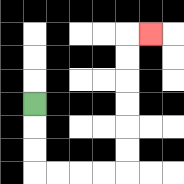{'start': '[1, 4]', 'end': '[6, 1]', 'path_directions': 'D,D,D,R,R,R,R,U,U,U,U,U,U,R', 'path_coordinates': '[[1, 4], [1, 5], [1, 6], [1, 7], [2, 7], [3, 7], [4, 7], [5, 7], [5, 6], [5, 5], [5, 4], [5, 3], [5, 2], [5, 1], [6, 1]]'}